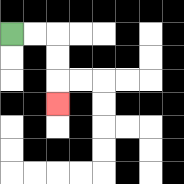{'start': '[0, 1]', 'end': '[2, 4]', 'path_directions': 'R,R,D,D,D', 'path_coordinates': '[[0, 1], [1, 1], [2, 1], [2, 2], [2, 3], [2, 4]]'}